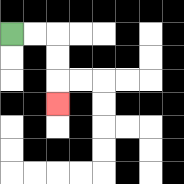{'start': '[0, 1]', 'end': '[2, 4]', 'path_directions': 'R,R,D,D,D', 'path_coordinates': '[[0, 1], [1, 1], [2, 1], [2, 2], [2, 3], [2, 4]]'}